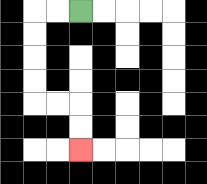{'start': '[3, 0]', 'end': '[3, 6]', 'path_directions': 'L,L,D,D,D,D,R,R,D,D', 'path_coordinates': '[[3, 0], [2, 0], [1, 0], [1, 1], [1, 2], [1, 3], [1, 4], [2, 4], [3, 4], [3, 5], [3, 6]]'}